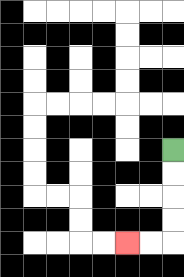{'start': '[7, 6]', 'end': '[5, 10]', 'path_directions': 'D,D,D,D,L,L', 'path_coordinates': '[[7, 6], [7, 7], [7, 8], [7, 9], [7, 10], [6, 10], [5, 10]]'}